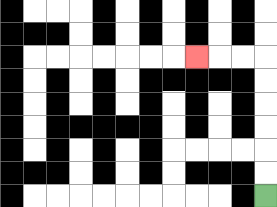{'start': '[11, 8]', 'end': '[8, 2]', 'path_directions': 'U,U,U,U,U,U,L,L,L', 'path_coordinates': '[[11, 8], [11, 7], [11, 6], [11, 5], [11, 4], [11, 3], [11, 2], [10, 2], [9, 2], [8, 2]]'}